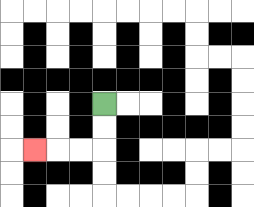{'start': '[4, 4]', 'end': '[1, 6]', 'path_directions': 'D,D,L,L,L', 'path_coordinates': '[[4, 4], [4, 5], [4, 6], [3, 6], [2, 6], [1, 6]]'}